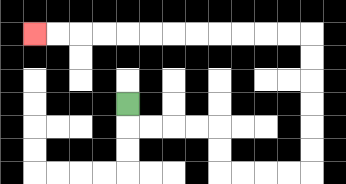{'start': '[5, 4]', 'end': '[1, 1]', 'path_directions': 'D,R,R,R,R,D,D,R,R,R,R,U,U,U,U,U,U,L,L,L,L,L,L,L,L,L,L,L,L', 'path_coordinates': '[[5, 4], [5, 5], [6, 5], [7, 5], [8, 5], [9, 5], [9, 6], [9, 7], [10, 7], [11, 7], [12, 7], [13, 7], [13, 6], [13, 5], [13, 4], [13, 3], [13, 2], [13, 1], [12, 1], [11, 1], [10, 1], [9, 1], [8, 1], [7, 1], [6, 1], [5, 1], [4, 1], [3, 1], [2, 1], [1, 1]]'}